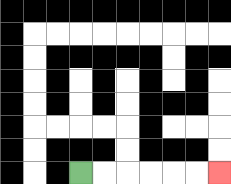{'start': '[3, 7]', 'end': '[9, 7]', 'path_directions': 'R,R,R,R,R,R', 'path_coordinates': '[[3, 7], [4, 7], [5, 7], [6, 7], [7, 7], [8, 7], [9, 7]]'}